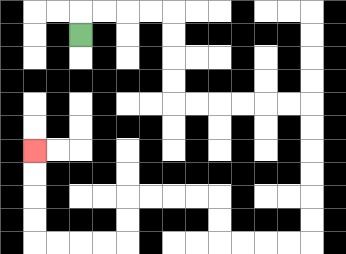{'start': '[3, 1]', 'end': '[1, 6]', 'path_directions': 'U,R,R,R,R,D,D,D,D,R,R,R,R,R,R,D,D,D,D,D,D,L,L,L,L,U,U,L,L,L,L,D,D,L,L,L,L,U,U,U,U', 'path_coordinates': '[[3, 1], [3, 0], [4, 0], [5, 0], [6, 0], [7, 0], [7, 1], [7, 2], [7, 3], [7, 4], [8, 4], [9, 4], [10, 4], [11, 4], [12, 4], [13, 4], [13, 5], [13, 6], [13, 7], [13, 8], [13, 9], [13, 10], [12, 10], [11, 10], [10, 10], [9, 10], [9, 9], [9, 8], [8, 8], [7, 8], [6, 8], [5, 8], [5, 9], [5, 10], [4, 10], [3, 10], [2, 10], [1, 10], [1, 9], [1, 8], [1, 7], [1, 6]]'}